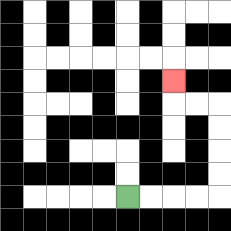{'start': '[5, 8]', 'end': '[7, 3]', 'path_directions': 'R,R,R,R,U,U,U,U,L,L,U', 'path_coordinates': '[[5, 8], [6, 8], [7, 8], [8, 8], [9, 8], [9, 7], [9, 6], [9, 5], [9, 4], [8, 4], [7, 4], [7, 3]]'}